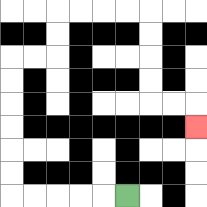{'start': '[5, 8]', 'end': '[8, 5]', 'path_directions': 'L,L,L,L,L,U,U,U,U,U,U,R,R,U,U,R,R,R,R,D,D,D,D,R,R,D', 'path_coordinates': '[[5, 8], [4, 8], [3, 8], [2, 8], [1, 8], [0, 8], [0, 7], [0, 6], [0, 5], [0, 4], [0, 3], [0, 2], [1, 2], [2, 2], [2, 1], [2, 0], [3, 0], [4, 0], [5, 0], [6, 0], [6, 1], [6, 2], [6, 3], [6, 4], [7, 4], [8, 4], [8, 5]]'}